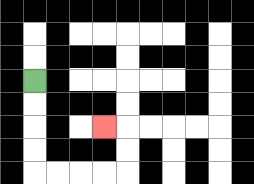{'start': '[1, 3]', 'end': '[4, 5]', 'path_directions': 'D,D,D,D,R,R,R,R,U,U,L', 'path_coordinates': '[[1, 3], [1, 4], [1, 5], [1, 6], [1, 7], [2, 7], [3, 7], [4, 7], [5, 7], [5, 6], [5, 5], [4, 5]]'}